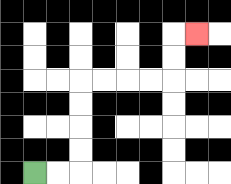{'start': '[1, 7]', 'end': '[8, 1]', 'path_directions': 'R,R,U,U,U,U,R,R,R,R,U,U,R', 'path_coordinates': '[[1, 7], [2, 7], [3, 7], [3, 6], [3, 5], [3, 4], [3, 3], [4, 3], [5, 3], [6, 3], [7, 3], [7, 2], [7, 1], [8, 1]]'}